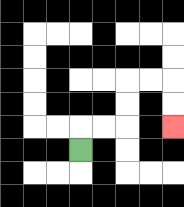{'start': '[3, 6]', 'end': '[7, 5]', 'path_directions': 'U,R,R,U,U,R,R,D,D', 'path_coordinates': '[[3, 6], [3, 5], [4, 5], [5, 5], [5, 4], [5, 3], [6, 3], [7, 3], [7, 4], [7, 5]]'}